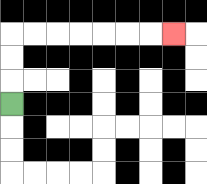{'start': '[0, 4]', 'end': '[7, 1]', 'path_directions': 'U,U,U,R,R,R,R,R,R,R', 'path_coordinates': '[[0, 4], [0, 3], [0, 2], [0, 1], [1, 1], [2, 1], [3, 1], [4, 1], [5, 1], [6, 1], [7, 1]]'}